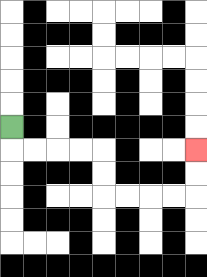{'start': '[0, 5]', 'end': '[8, 6]', 'path_directions': 'D,R,R,R,R,D,D,R,R,R,R,U,U', 'path_coordinates': '[[0, 5], [0, 6], [1, 6], [2, 6], [3, 6], [4, 6], [4, 7], [4, 8], [5, 8], [6, 8], [7, 8], [8, 8], [8, 7], [8, 6]]'}